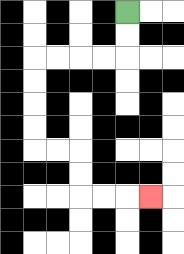{'start': '[5, 0]', 'end': '[6, 8]', 'path_directions': 'D,D,L,L,L,L,D,D,D,D,R,R,D,D,R,R,R', 'path_coordinates': '[[5, 0], [5, 1], [5, 2], [4, 2], [3, 2], [2, 2], [1, 2], [1, 3], [1, 4], [1, 5], [1, 6], [2, 6], [3, 6], [3, 7], [3, 8], [4, 8], [5, 8], [6, 8]]'}